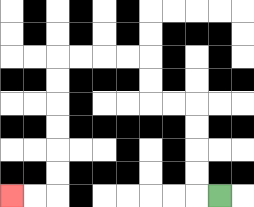{'start': '[9, 8]', 'end': '[0, 8]', 'path_directions': 'L,U,U,U,U,L,L,U,U,L,L,L,L,D,D,D,D,D,D,L,L', 'path_coordinates': '[[9, 8], [8, 8], [8, 7], [8, 6], [8, 5], [8, 4], [7, 4], [6, 4], [6, 3], [6, 2], [5, 2], [4, 2], [3, 2], [2, 2], [2, 3], [2, 4], [2, 5], [2, 6], [2, 7], [2, 8], [1, 8], [0, 8]]'}